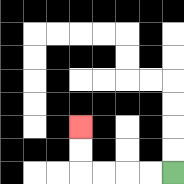{'start': '[7, 7]', 'end': '[3, 5]', 'path_directions': 'L,L,L,L,U,U', 'path_coordinates': '[[7, 7], [6, 7], [5, 7], [4, 7], [3, 7], [3, 6], [3, 5]]'}